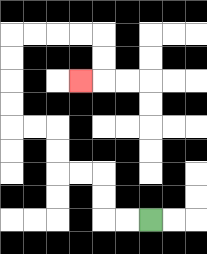{'start': '[6, 9]', 'end': '[3, 3]', 'path_directions': 'L,L,U,U,L,L,U,U,L,L,U,U,U,U,R,R,R,R,D,D,L', 'path_coordinates': '[[6, 9], [5, 9], [4, 9], [4, 8], [4, 7], [3, 7], [2, 7], [2, 6], [2, 5], [1, 5], [0, 5], [0, 4], [0, 3], [0, 2], [0, 1], [1, 1], [2, 1], [3, 1], [4, 1], [4, 2], [4, 3], [3, 3]]'}